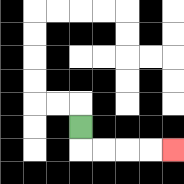{'start': '[3, 5]', 'end': '[7, 6]', 'path_directions': 'D,R,R,R,R', 'path_coordinates': '[[3, 5], [3, 6], [4, 6], [5, 6], [6, 6], [7, 6]]'}